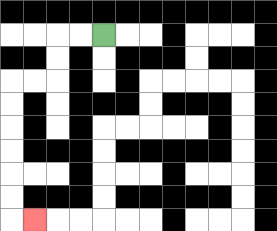{'start': '[4, 1]', 'end': '[1, 9]', 'path_directions': 'L,L,D,D,L,L,D,D,D,D,D,D,R', 'path_coordinates': '[[4, 1], [3, 1], [2, 1], [2, 2], [2, 3], [1, 3], [0, 3], [0, 4], [0, 5], [0, 6], [0, 7], [0, 8], [0, 9], [1, 9]]'}